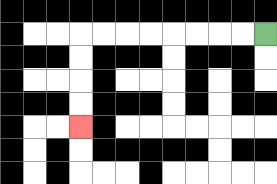{'start': '[11, 1]', 'end': '[3, 5]', 'path_directions': 'L,L,L,L,L,L,L,L,D,D,D,D', 'path_coordinates': '[[11, 1], [10, 1], [9, 1], [8, 1], [7, 1], [6, 1], [5, 1], [4, 1], [3, 1], [3, 2], [3, 3], [3, 4], [3, 5]]'}